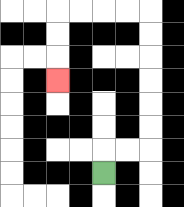{'start': '[4, 7]', 'end': '[2, 3]', 'path_directions': 'U,R,R,U,U,U,U,U,U,L,L,L,L,D,D,D', 'path_coordinates': '[[4, 7], [4, 6], [5, 6], [6, 6], [6, 5], [6, 4], [6, 3], [6, 2], [6, 1], [6, 0], [5, 0], [4, 0], [3, 0], [2, 0], [2, 1], [2, 2], [2, 3]]'}